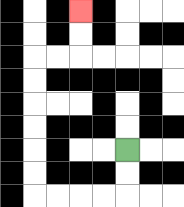{'start': '[5, 6]', 'end': '[3, 0]', 'path_directions': 'D,D,L,L,L,L,U,U,U,U,U,U,R,R,U,U', 'path_coordinates': '[[5, 6], [5, 7], [5, 8], [4, 8], [3, 8], [2, 8], [1, 8], [1, 7], [1, 6], [1, 5], [1, 4], [1, 3], [1, 2], [2, 2], [3, 2], [3, 1], [3, 0]]'}